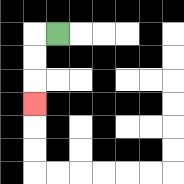{'start': '[2, 1]', 'end': '[1, 4]', 'path_directions': 'L,D,D,D', 'path_coordinates': '[[2, 1], [1, 1], [1, 2], [1, 3], [1, 4]]'}